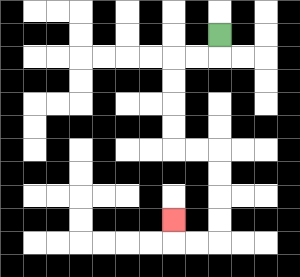{'start': '[9, 1]', 'end': '[7, 9]', 'path_directions': 'D,L,L,D,D,D,D,R,R,D,D,D,D,L,L,U', 'path_coordinates': '[[9, 1], [9, 2], [8, 2], [7, 2], [7, 3], [7, 4], [7, 5], [7, 6], [8, 6], [9, 6], [9, 7], [9, 8], [9, 9], [9, 10], [8, 10], [7, 10], [7, 9]]'}